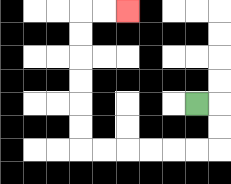{'start': '[8, 4]', 'end': '[5, 0]', 'path_directions': 'R,D,D,L,L,L,L,L,L,U,U,U,U,U,U,R,R', 'path_coordinates': '[[8, 4], [9, 4], [9, 5], [9, 6], [8, 6], [7, 6], [6, 6], [5, 6], [4, 6], [3, 6], [3, 5], [3, 4], [3, 3], [3, 2], [3, 1], [3, 0], [4, 0], [5, 0]]'}